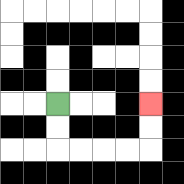{'start': '[2, 4]', 'end': '[6, 4]', 'path_directions': 'D,D,R,R,R,R,U,U', 'path_coordinates': '[[2, 4], [2, 5], [2, 6], [3, 6], [4, 6], [5, 6], [6, 6], [6, 5], [6, 4]]'}